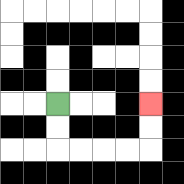{'start': '[2, 4]', 'end': '[6, 4]', 'path_directions': 'D,D,R,R,R,R,U,U', 'path_coordinates': '[[2, 4], [2, 5], [2, 6], [3, 6], [4, 6], [5, 6], [6, 6], [6, 5], [6, 4]]'}